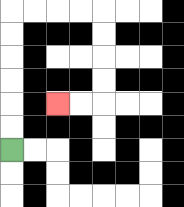{'start': '[0, 6]', 'end': '[2, 4]', 'path_directions': 'U,U,U,U,U,U,R,R,R,R,D,D,D,D,L,L', 'path_coordinates': '[[0, 6], [0, 5], [0, 4], [0, 3], [0, 2], [0, 1], [0, 0], [1, 0], [2, 0], [3, 0], [4, 0], [4, 1], [4, 2], [4, 3], [4, 4], [3, 4], [2, 4]]'}